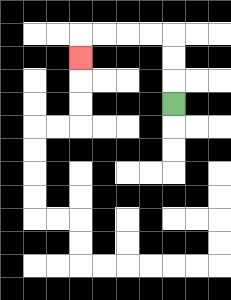{'start': '[7, 4]', 'end': '[3, 2]', 'path_directions': 'U,U,U,L,L,L,L,D', 'path_coordinates': '[[7, 4], [7, 3], [7, 2], [7, 1], [6, 1], [5, 1], [4, 1], [3, 1], [3, 2]]'}